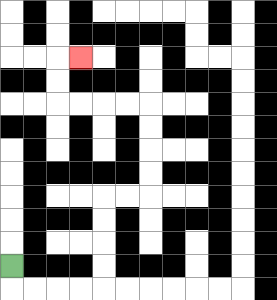{'start': '[0, 11]', 'end': '[3, 2]', 'path_directions': 'D,R,R,R,R,U,U,U,U,R,R,U,U,U,U,L,L,L,L,U,U,R', 'path_coordinates': '[[0, 11], [0, 12], [1, 12], [2, 12], [3, 12], [4, 12], [4, 11], [4, 10], [4, 9], [4, 8], [5, 8], [6, 8], [6, 7], [6, 6], [6, 5], [6, 4], [5, 4], [4, 4], [3, 4], [2, 4], [2, 3], [2, 2], [3, 2]]'}